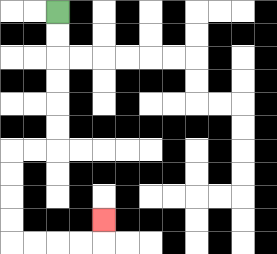{'start': '[2, 0]', 'end': '[4, 9]', 'path_directions': 'D,D,D,D,D,D,L,L,D,D,D,D,R,R,R,R,U', 'path_coordinates': '[[2, 0], [2, 1], [2, 2], [2, 3], [2, 4], [2, 5], [2, 6], [1, 6], [0, 6], [0, 7], [0, 8], [0, 9], [0, 10], [1, 10], [2, 10], [3, 10], [4, 10], [4, 9]]'}